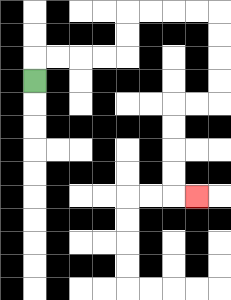{'start': '[1, 3]', 'end': '[8, 8]', 'path_directions': 'U,R,R,R,R,U,U,R,R,R,R,D,D,D,D,L,L,D,D,D,D,R', 'path_coordinates': '[[1, 3], [1, 2], [2, 2], [3, 2], [4, 2], [5, 2], [5, 1], [5, 0], [6, 0], [7, 0], [8, 0], [9, 0], [9, 1], [9, 2], [9, 3], [9, 4], [8, 4], [7, 4], [7, 5], [7, 6], [7, 7], [7, 8], [8, 8]]'}